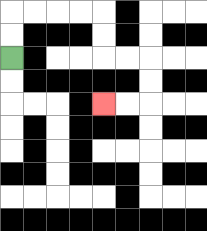{'start': '[0, 2]', 'end': '[4, 4]', 'path_directions': 'U,U,R,R,R,R,D,D,R,R,D,D,L,L', 'path_coordinates': '[[0, 2], [0, 1], [0, 0], [1, 0], [2, 0], [3, 0], [4, 0], [4, 1], [4, 2], [5, 2], [6, 2], [6, 3], [6, 4], [5, 4], [4, 4]]'}